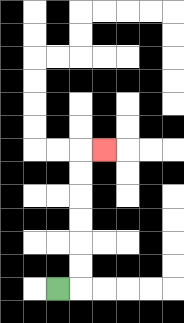{'start': '[2, 12]', 'end': '[4, 6]', 'path_directions': 'R,U,U,U,U,U,U,R', 'path_coordinates': '[[2, 12], [3, 12], [3, 11], [3, 10], [3, 9], [3, 8], [3, 7], [3, 6], [4, 6]]'}